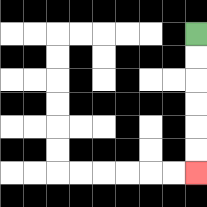{'start': '[8, 1]', 'end': '[8, 7]', 'path_directions': 'D,D,D,D,D,D', 'path_coordinates': '[[8, 1], [8, 2], [8, 3], [8, 4], [8, 5], [8, 6], [8, 7]]'}